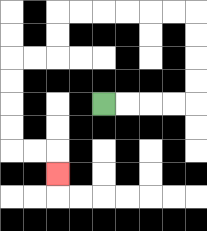{'start': '[4, 4]', 'end': '[2, 7]', 'path_directions': 'R,R,R,R,U,U,U,U,L,L,L,L,L,L,D,D,L,L,D,D,D,D,R,R,D', 'path_coordinates': '[[4, 4], [5, 4], [6, 4], [7, 4], [8, 4], [8, 3], [8, 2], [8, 1], [8, 0], [7, 0], [6, 0], [5, 0], [4, 0], [3, 0], [2, 0], [2, 1], [2, 2], [1, 2], [0, 2], [0, 3], [0, 4], [0, 5], [0, 6], [1, 6], [2, 6], [2, 7]]'}